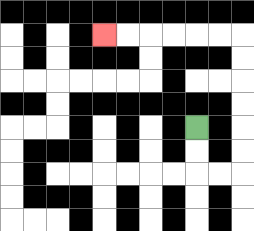{'start': '[8, 5]', 'end': '[4, 1]', 'path_directions': 'D,D,R,R,U,U,U,U,U,U,L,L,L,L,L,L', 'path_coordinates': '[[8, 5], [8, 6], [8, 7], [9, 7], [10, 7], [10, 6], [10, 5], [10, 4], [10, 3], [10, 2], [10, 1], [9, 1], [8, 1], [7, 1], [6, 1], [5, 1], [4, 1]]'}